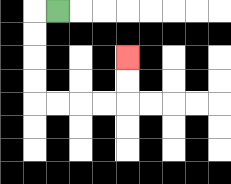{'start': '[2, 0]', 'end': '[5, 2]', 'path_directions': 'L,D,D,D,D,R,R,R,R,U,U', 'path_coordinates': '[[2, 0], [1, 0], [1, 1], [1, 2], [1, 3], [1, 4], [2, 4], [3, 4], [4, 4], [5, 4], [5, 3], [5, 2]]'}